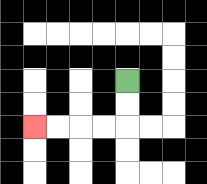{'start': '[5, 3]', 'end': '[1, 5]', 'path_directions': 'D,D,L,L,L,L', 'path_coordinates': '[[5, 3], [5, 4], [5, 5], [4, 5], [3, 5], [2, 5], [1, 5]]'}